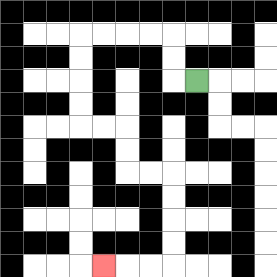{'start': '[8, 3]', 'end': '[4, 11]', 'path_directions': 'L,U,U,L,L,L,L,D,D,D,D,R,R,D,D,R,R,D,D,D,D,L,L,L', 'path_coordinates': '[[8, 3], [7, 3], [7, 2], [7, 1], [6, 1], [5, 1], [4, 1], [3, 1], [3, 2], [3, 3], [3, 4], [3, 5], [4, 5], [5, 5], [5, 6], [5, 7], [6, 7], [7, 7], [7, 8], [7, 9], [7, 10], [7, 11], [6, 11], [5, 11], [4, 11]]'}